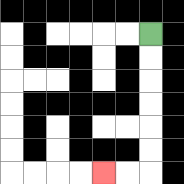{'start': '[6, 1]', 'end': '[4, 7]', 'path_directions': 'D,D,D,D,D,D,L,L', 'path_coordinates': '[[6, 1], [6, 2], [6, 3], [6, 4], [6, 5], [6, 6], [6, 7], [5, 7], [4, 7]]'}